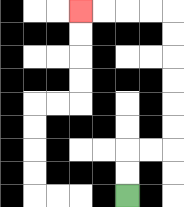{'start': '[5, 8]', 'end': '[3, 0]', 'path_directions': 'U,U,R,R,U,U,U,U,U,U,L,L,L,L', 'path_coordinates': '[[5, 8], [5, 7], [5, 6], [6, 6], [7, 6], [7, 5], [7, 4], [7, 3], [7, 2], [7, 1], [7, 0], [6, 0], [5, 0], [4, 0], [3, 0]]'}